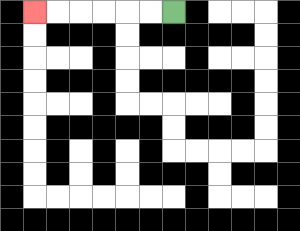{'start': '[7, 0]', 'end': '[1, 0]', 'path_directions': 'L,L,L,L,L,L', 'path_coordinates': '[[7, 0], [6, 0], [5, 0], [4, 0], [3, 0], [2, 0], [1, 0]]'}